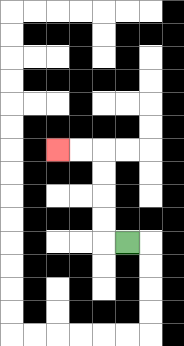{'start': '[5, 10]', 'end': '[2, 6]', 'path_directions': 'L,U,U,U,U,L,L', 'path_coordinates': '[[5, 10], [4, 10], [4, 9], [4, 8], [4, 7], [4, 6], [3, 6], [2, 6]]'}